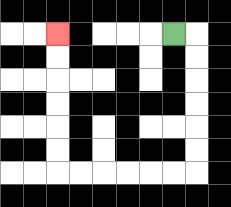{'start': '[7, 1]', 'end': '[2, 1]', 'path_directions': 'R,D,D,D,D,D,D,L,L,L,L,L,L,U,U,U,U,U,U', 'path_coordinates': '[[7, 1], [8, 1], [8, 2], [8, 3], [8, 4], [8, 5], [8, 6], [8, 7], [7, 7], [6, 7], [5, 7], [4, 7], [3, 7], [2, 7], [2, 6], [2, 5], [2, 4], [2, 3], [2, 2], [2, 1]]'}